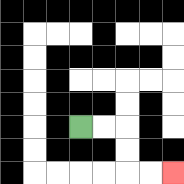{'start': '[3, 5]', 'end': '[7, 7]', 'path_directions': 'R,R,D,D,R,R', 'path_coordinates': '[[3, 5], [4, 5], [5, 5], [5, 6], [5, 7], [6, 7], [7, 7]]'}